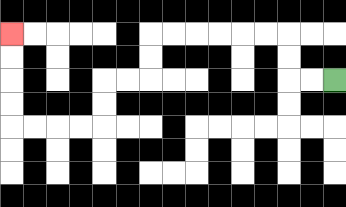{'start': '[14, 3]', 'end': '[0, 1]', 'path_directions': 'L,L,U,U,L,L,L,L,L,L,D,D,L,L,D,D,L,L,L,L,U,U,U,U', 'path_coordinates': '[[14, 3], [13, 3], [12, 3], [12, 2], [12, 1], [11, 1], [10, 1], [9, 1], [8, 1], [7, 1], [6, 1], [6, 2], [6, 3], [5, 3], [4, 3], [4, 4], [4, 5], [3, 5], [2, 5], [1, 5], [0, 5], [0, 4], [0, 3], [0, 2], [0, 1]]'}